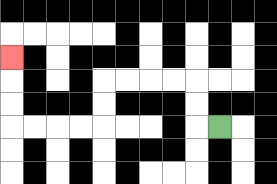{'start': '[9, 5]', 'end': '[0, 2]', 'path_directions': 'L,U,U,L,L,L,L,D,D,L,L,L,L,U,U,U', 'path_coordinates': '[[9, 5], [8, 5], [8, 4], [8, 3], [7, 3], [6, 3], [5, 3], [4, 3], [4, 4], [4, 5], [3, 5], [2, 5], [1, 5], [0, 5], [0, 4], [0, 3], [0, 2]]'}